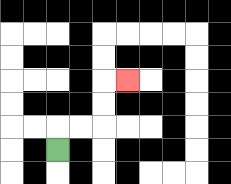{'start': '[2, 6]', 'end': '[5, 3]', 'path_directions': 'U,R,R,U,U,R', 'path_coordinates': '[[2, 6], [2, 5], [3, 5], [4, 5], [4, 4], [4, 3], [5, 3]]'}